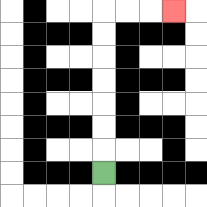{'start': '[4, 7]', 'end': '[7, 0]', 'path_directions': 'U,U,U,U,U,U,U,R,R,R', 'path_coordinates': '[[4, 7], [4, 6], [4, 5], [4, 4], [4, 3], [4, 2], [4, 1], [4, 0], [5, 0], [6, 0], [7, 0]]'}